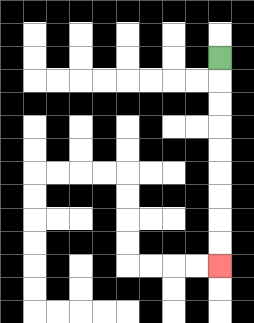{'start': '[9, 2]', 'end': '[9, 11]', 'path_directions': 'D,D,D,D,D,D,D,D,D', 'path_coordinates': '[[9, 2], [9, 3], [9, 4], [9, 5], [9, 6], [9, 7], [9, 8], [9, 9], [9, 10], [9, 11]]'}